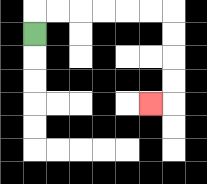{'start': '[1, 1]', 'end': '[6, 4]', 'path_directions': 'U,R,R,R,R,R,R,D,D,D,D,L', 'path_coordinates': '[[1, 1], [1, 0], [2, 0], [3, 0], [4, 0], [5, 0], [6, 0], [7, 0], [7, 1], [7, 2], [7, 3], [7, 4], [6, 4]]'}